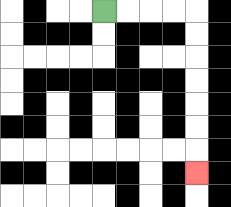{'start': '[4, 0]', 'end': '[8, 7]', 'path_directions': 'R,R,R,R,D,D,D,D,D,D,D', 'path_coordinates': '[[4, 0], [5, 0], [6, 0], [7, 0], [8, 0], [8, 1], [8, 2], [8, 3], [8, 4], [8, 5], [8, 6], [8, 7]]'}